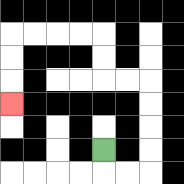{'start': '[4, 6]', 'end': '[0, 4]', 'path_directions': 'D,R,R,U,U,U,U,L,L,U,U,L,L,L,L,D,D,D', 'path_coordinates': '[[4, 6], [4, 7], [5, 7], [6, 7], [6, 6], [6, 5], [6, 4], [6, 3], [5, 3], [4, 3], [4, 2], [4, 1], [3, 1], [2, 1], [1, 1], [0, 1], [0, 2], [0, 3], [0, 4]]'}